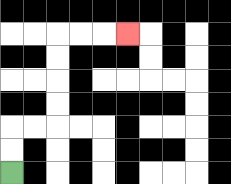{'start': '[0, 7]', 'end': '[5, 1]', 'path_directions': 'U,U,R,R,U,U,U,U,R,R,R', 'path_coordinates': '[[0, 7], [0, 6], [0, 5], [1, 5], [2, 5], [2, 4], [2, 3], [2, 2], [2, 1], [3, 1], [4, 1], [5, 1]]'}